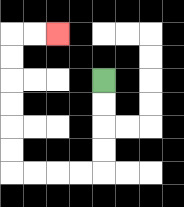{'start': '[4, 3]', 'end': '[2, 1]', 'path_directions': 'D,D,D,D,L,L,L,L,U,U,U,U,U,U,R,R', 'path_coordinates': '[[4, 3], [4, 4], [4, 5], [4, 6], [4, 7], [3, 7], [2, 7], [1, 7], [0, 7], [0, 6], [0, 5], [0, 4], [0, 3], [0, 2], [0, 1], [1, 1], [2, 1]]'}